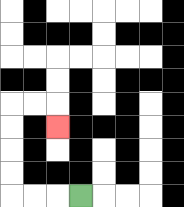{'start': '[3, 8]', 'end': '[2, 5]', 'path_directions': 'L,L,L,U,U,U,U,R,R,D', 'path_coordinates': '[[3, 8], [2, 8], [1, 8], [0, 8], [0, 7], [0, 6], [0, 5], [0, 4], [1, 4], [2, 4], [2, 5]]'}